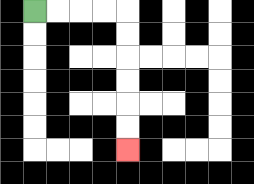{'start': '[1, 0]', 'end': '[5, 6]', 'path_directions': 'R,R,R,R,D,D,D,D,D,D', 'path_coordinates': '[[1, 0], [2, 0], [3, 0], [4, 0], [5, 0], [5, 1], [5, 2], [5, 3], [5, 4], [5, 5], [5, 6]]'}